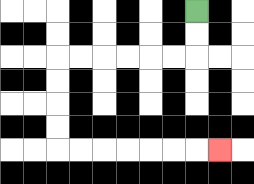{'start': '[8, 0]', 'end': '[9, 6]', 'path_directions': 'D,D,L,L,L,L,L,L,D,D,D,D,R,R,R,R,R,R,R', 'path_coordinates': '[[8, 0], [8, 1], [8, 2], [7, 2], [6, 2], [5, 2], [4, 2], [3, 2], [2, 2], [2, 3], [2, 4], [2, 5], [2, 6], [3, 6], [4, 6], [5, 6], [6, 6], [7, 6], [8, 6], [9, 6]]'}